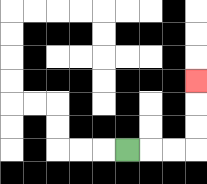{'start': '[5, 6]', 'end': '[8, 3]', 'path_directions': 'R,R,R,U,U,U', 'path_coordinates': '[[5, 6], [6, 6], [7, 6], [8, 6], [8, 5], [8, 4], [8, 3]]'}